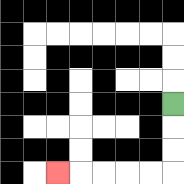{'start': '[7, 4]', 'end': '[2, 7]', 'path_directions': 'D,D,D,L,L,L,L,L', 'path_coordinates': '[[7, 4], [7, 5], [7, 6], [7, 7], [6, 7], [5, 7], [4, 7], [3, 7], [2, 7]]'}